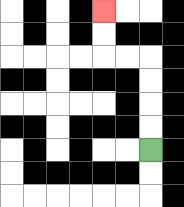{'start': '[6, 6]', 'end': '[4, 0]', 'path_directions': 'U,U,U,U,L,L,U,U', 'path_coordinates': '[[6, 6], [6, 5], [6, 4], [6, 3], [6, 2], [5, 2], [4, 2], [4, 1], [4, 0]]'}